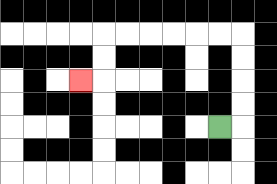{'start': '[9, 5]', 'end': '[3, 3]', 'path_directions': 'R,U,U,U,U,L,L,L,L,L,L,D,D,L', 'path_coordinates': '[[9, 5], [10, 5], [10, 4], [10, 3], [10, 2], [10, 1], [9, 1], [8, 1], [7, 1], [6, 1], [5, 1], [4, 1], [4, 2], [4, 3], [3, 3]]'}